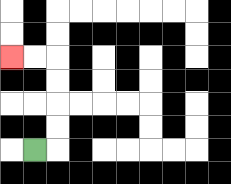{'start': '[1, 6]', 'end': '[0, 2]', 'path_directions': 'R,U,U,U,U,L,L', 'path_coordinates': '[[1, 6], [2, 6], [2, 5], [2, 4], [2, 3], [2, 2], [1, 2], [0, 2]]'}